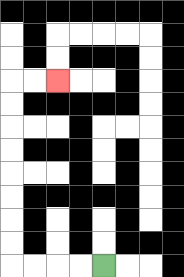{'start': '[4, 11]', 'end': '[2, 3]', 'path_directions': 'L,L,L,L,U,U,U,U,U,U,U,U,R,R', 'path_coordinates': '[[4, 11], [3, 11], [2, 11], [1, 11], [0, 11], [0, 10], [0, 9], [0, 8], [0, 7], [0, 6], [0, 5], [0, 4], [0, 3], [1, 3], [2, 3]]'}